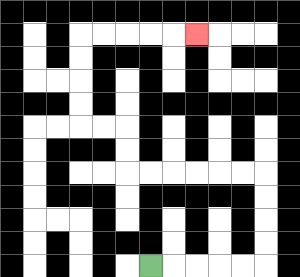{'start': '[6, 11]', 'end': '[8, 1]', 'path_directions': 'R,R,R,R,R,U,U,U,U,L,L,L,L,L,L,U,U,L,L,U,U,U,U,R,R,R,R,R', 'path_coordinates': '[[6, 11], [7, 11], [8, 11], [9, 11], [10, 11], [11, 11], [11, 10], [11, 9], [11, 8], [11, 7], [10, 7], [9, 7], [8, 7], [7, 7], [6, 7], [5, 7], [5, 6], [5, 5], [4, 5], [3, 5], [3, 4], [3, 3], [3, 2], [3, 1], [4, 1], [5, 1], [6, 1], [7, 1], [8, 1]]'}